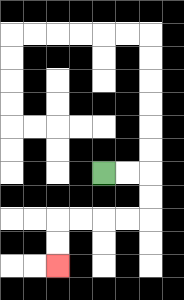{'start': '[4, 7]', 'end': '[2, 11]', 'path_directions': 'R,R,D,D,L,L,L,L,D,D', 'path_coordinates': '[[4, 7], [5, 7], [6, 7], [6, 8], [6, 9], [5, 9], [4, 9], [3, 9], [2, 9], [2, 10], [2, 11]]'}